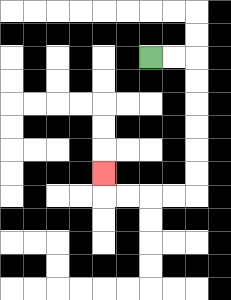{'start': '[6, 2]', 'end': '[4, 7]', 'path_directions': 'R,R,D,D,D,D,D,D,L,L,L,L,U', 'path_coordinates': '[[6, 2], [7, 2], [8, 2], [8, 3], [8, 4], [8, 5], [8, 6], [8, 7], [8, 8], [7, 8], [6, 8], [5, 8], [4, 8], [4, 7]]'}